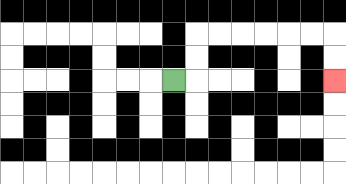{'start': '[7, 3]', 'end': '[14, 3]', 'path_directions': 'R,U,U,R,R,R,R,R,R,D,D', 'path_coordinates': '[[7, 3], [8, 3], [8, 2], [8, 1], [9, 1], [10, 1], [11, 1], [12, 1], [13, 1], [14, 1], [14, 2], [14, 3]]'}